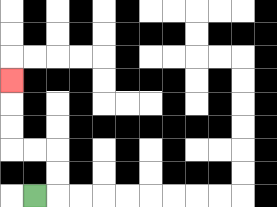{'start': '[1, 8]', 'end': '[0, 3]', 'path_directions': 'R,U,U,L,L,U,U,U', 'path_coordinates': '[[1, 8], [2, 8], [2, 7], [2, 6], [1, 6], [0, 6], [0, 5], [0, 4], [0, 3]]'}